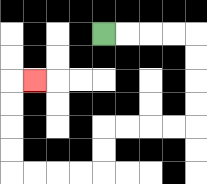{'start': '[4, 1]', 'end': '[1, 3]', 'path_directions': 'R,R,R,R,D,D,D,D,L,L,L,L,D,D,L,L,L,L,U,U,U,U,R', 'path_coordinates': '[[4, 1], [5, 1], [6, 1], [7, 1], [8, 1], [8, 2], [8, 3], [8, 4], [8, 5], [7, 5], [6, 5], [5, 5], [4, 5], [4, 6], [4, 7], [3, 7], [2, 7], [1, 7], [0, 7], [0, 6], [0, 5], [0, 4], [0, 3], [1, 3]]'}